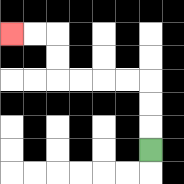{'start': '[6, 6]', 'end': '[0, 1]', 'path_directions': 'U,U,U,L,L,L,L,U,U,L,L', 'path_coordinates': '[[6, 6], [6, 5], [6, 4], [6, 3], [5, 3], [4, 3], [3, 3], [2, 3], [2, 2], [2, 1], [1, 1], [0, 1]]'}